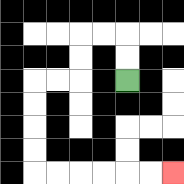{'start': '[5, 3]', 'end': '[7, 7]', 'path_directions': 'U,U,L,L,D,D,L,L,D,D,D,D,R,R,R,R,R,R', 'path_coordinates': '[[5, 3], [5, 2], [5, 1], [4, 1], [3, 1], [3, 2], [3, 3], [2, 3], [1, 3], [1, 4], [1, 5], [1, 6], [1, 7], [2, 7], [3, 7], [4, 7], [5, 7], [6, 7], [7, 7]]'}